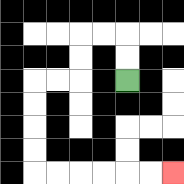{'start': '[5, 3]', 'end': '[7, 7]', 'path_directions': 'U,U,L,L,D,D,L,L,D,D,D,D,R,R,R,R,R,R', 'path_coordinates': '[[5, 3], [5, 2], [5, 1], [4, 1], [3, 1], [3, 2], [3, 3], [2, 3], [1, 3], [1, 4], [1, 5], [1, 6], [1, 7], [2, 7], [3, 7], [4, 7], [5, 7], [6, 7], [7, 7]]'}